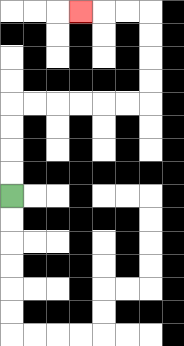{'start': '[0, 8]', 'end': '[3, 0]', 'path_directions': 'U,U,U,U,R,R,R,R,R,R,U,U,U,U,L,L,L', 'path_coordinates': '[[0, 8], [0, 7], [0, 6], [0, 5], [0, 4], [1, 4], [2, 4], [3, 4], [4, 4], [5, 4], [6, 4], [6, 3], [6, 2], [6, 1], [6, 0], [5, 0], [4, 0], [3, 0]]'}